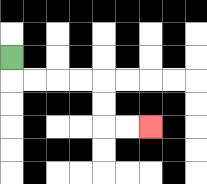{'start': '[0, 2]', 'end': '[6, 5]', 'path_directions': 'D,R,R,R,R,D,D,R,R', 'path_coordinates': '[[0, 2], [0, 3], [1, 3], [2, 3], [3, 3], [4, 3], [4, 4], [4, 5], [5, 5], [6, 5]]'}